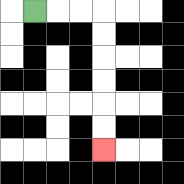{'start': '[1, 0]', 'end': '[4, 6]', 'path_directions': 'R,R,R,D,D,D,D,D,D', 'path_coordinates': '[[1, 0], [2, 0], [3, 0], [4, 0], [4, 1], [4, 2], [4, 3], [4, 4], [4, 5], [4, 6]]'}